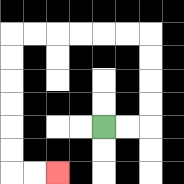{'start': '[4, 5]', 'end': '[2, 7]', 'path_directions': 'R,R,U,U,U,U,L,L,L,L,L,L,D,D,D,D,D,D,R,R', 'path_coordinates': '[[4, 5], [5, 5], [6, 5], [6, 4], [6, 3], [6, 2], [6, 1], [5, 1], [4, 1], [3, 1], [2, 1], [1, 1], [0, 1], [0, 2], [0, 3], [0, 4], [0, 5], [0, 6], [0, 7], [1, 7], [2, 7]]'}